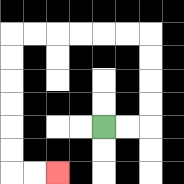{'start': '[4, 5]', 'end': '[2, 7]', 'path_directions': 'R,R,U,U,U,U,L,L,L,L,L,L,D,D,D,D,D,D,R,R', 'path_coordinates': '[[4, 5], [5, 5], [6, 5], [6, 4], [6, 3], [6, 2], [6, 1], [5, 1], [4, 1], [3, 1], [2, 1], [1, 1], [0, 1], [0, 2], [0, 3], [0, 4], [0, 5], [0, 6], [0, 7], [1, 7], [2, 7]]'}